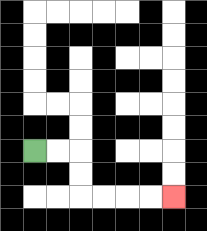{'start': '[1, 6]', 'end': '[7, 8]', 'path_directions': 'R,R,D,D,R,R,R,R', 'path_coordinates': '[[1, 6], [2, 6], [3, 6], [3, 7], [3, 8], [4, 8], [5, 8], [6, 8], [7, 8]]'}